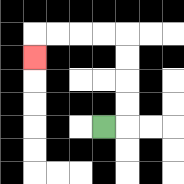{'start': '[4, 5]', 'end': '[1, 2]', 'path_directions': 'R,U,U,U,U,L,L,L,L,D', 'path_coordinates': '[[4, 5], [5, 5], [5, 4], [5, 3], [5, 2], [5, 1], [4, 1], [3, 1], [2, 1], [1, 1], [1, 2]]'}